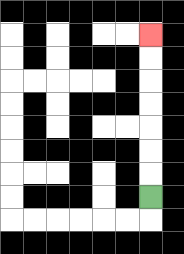{'start': '[6, 8]', 'end': '[6, 1]', 'path_directions': 'U,U,U,U,U,U,U', 'path_coordinates': '[[6, 8], [6, 7], [6, 6], [6, 5], [6, 4], [6, 3], [6, 2], [6, 1]]'}